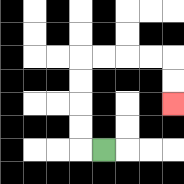{'start': '[4, 6]', 'end': '[7, 4]', 'path_directions': 'L,U,U,U,U,R,R,R,R,D,D', 'path_coordinates': '[[4, 6], [3, 6], [3, 5], [3, 4], [3, 3], [3, 2], [4, 2], [5, 2], [6, 2], [7, 2], [7, 3], [7, 4]]'}